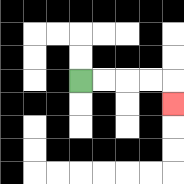{'start': '[3, 3]', 'end': '[7, 4]', 'path_directions': 'R,R,R,R,D', 'path_coordinates': '[[3, 3], [4, 3], [5, 3], [6, 3], [7, 3], [7, 4]]'}